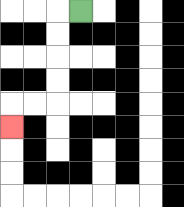{'start': '[3, 0]', 'end': '[0, 5]', 'path_directions': 'L,D,D,D,D,L,L,D', 'path_coordinates': '[[3, 0], [2, 0], [2, 1], [2, 2], [2, 3], [2, 4], [1, 4], [0, 4], [0, 5]]'}